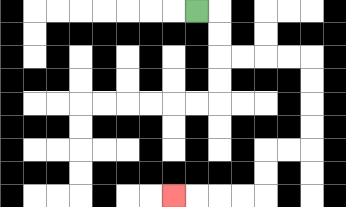{'start': '[8, 0]', 'end': '[7, 8]', 'path_directions': 'R,D,D,R,R,R,R,D,D,D,D,L,L,D,D,L,L,L,L', 'path_coordinates': '[[8, 0], [9, 0], [9, 1], [9, 2], [10, 2], [11, 2], [12, 2], [13, 2], [13, 3], [13, 4], [13, 5], [13, 6], [12, 6], [11, 6], [11, 7], [11, 8], [10, 8], [9, 8], [8, 8], [7, 8]]'}